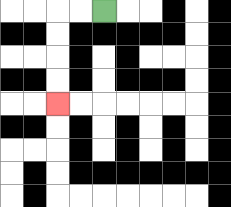{'start': '[4, 0]', 'end': '[2, 4]', 'path_directions': 'L,L,D,D,D,D', 'path_coordinates': '[[4, 0], [3, 0], [2, 0], [2, 1], [2, 2], [2, 3], [2, 4]]'}